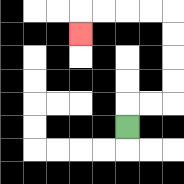{'start': '[5, 5]', 'end': '[3, 1]', 'path_directions': 'U,R,R,U,U,U,U,L,L,L,L,D', 'path_coordinates': '[[5, 5], [5, 4], [6, 4], [7, 4], [7, 3], [7, 2], [7, 1], [7, 0], [6, 0], [5, 0], [4, 0], [3, 0], [3, 1]]'}